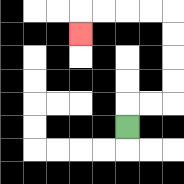{'start': '[5, 5]', 'end': '[3, 1]', 'path_directions': 'U,R,R,U,U,U,U,L,L,L,L,D', 'path_coordinates': '[[5, 5], [5, 4], [6, 4], [7, 4], [7, 3], [7, 2], [7, 1], [7, 0], [6, 0], [5, 0], [4, 0], [3, 0], [3, 1]]'}